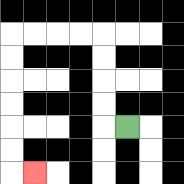{'start': '[5, 5]', 'end': '[1, 7]', 'path_directions': 'L,U,U,U,U,L,L,L,L,D,D,D,D,D,D,R', 'path_coordinates': '[[5, 5], [4, 5], [4, 4], [4, 3], [4, 2], [4, 1], [3, 1], [2, 1], [1, 1], [0, 1], [0, 2], [0, 3], [0, 4], [0, 5], [0, 6], [0, 7], [1, 7]]'}